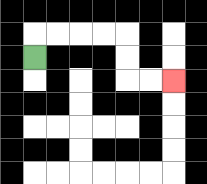{'start': '[1, 2]', 'end': '[7, 3]', 'path_directions': 'U,R,R,R,R,D,D,R,R', 'path_coordinates': '[[1, 2], [1, 1], [2, 1], [3, 1], [4, 1], [5, 1], [5, 2], [5, 3], [6, 3], [7, 3]]'}